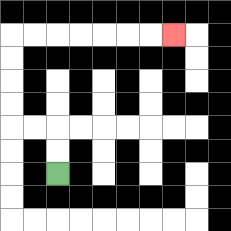{'start': '[2, 7]', 'end': '[7, 1]', 'path_directions': 'U,U,L,L,U,U,U,U,R,R,R,R,R,R,R', 'path_coordinates': '[[2, 7], [2, 6], [2, 5], [1, 5], [0, 5], [0, 4], [0, 3], [0, 2], [0, 1], [1, 1], [2, 1], [3, 1], [4, 1], [5, 1], [6, 1], [7, 1]]'}